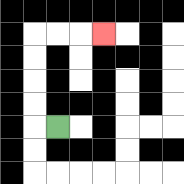{'start': '[2, 5]', 'end': '[4, 1]', 'path_directions': 'L,U,U,U,U,R,R,R', 'path_coordinates': '[[2, 5], [1, 5], [1, 4], [1, 3], [1, 2], [1, 1], [2, 1], [3, 1], [4, 1]]'}